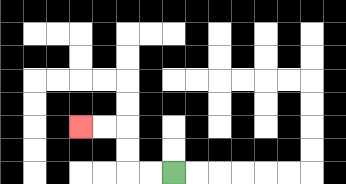{'start': '[7, 7]', 'end': '[3, 5]', 'path_directions': 'L,L,U,U,L,L', 'path_coordinates': '[[7, 7], [6, 7], [5, 7], [5, 6], [5, 5], [4, 5], [3, 5]]'}